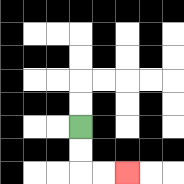{'start': '[3, 5]', 'end': '[5, 7]', 'path_directions': 'D,D,R,R', 'path_coordinates': '[[3, 5], [3, 6], [3, 7], [4, 7], [5, 7]]'}